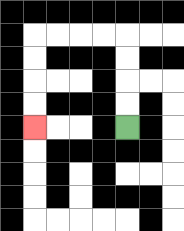{'start': '[5, 5]', 'end': '[1, 5]', 'path_directions': 'U,U,U,U,L,L,L,L,D,D,D,D', 'path_coordinates': '[[5, 5], [5, 4], [5, 3], [5, 2], [5, 1], [4, 1], [3, 1], [2, 1], [1, 1], [1, 2], [1, 3], [1, 4], [1, 5]]'}